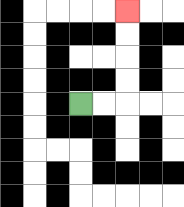{'start': '[3, 4]', 'end': '[5, 0]', 'path_directions': 'R,R,U,U,U,U', 'path_coordinates': '[[3, 4], [4, 4], [5, 4], [5, 3], [5, 2], [5, 1], [5, 0]]'}